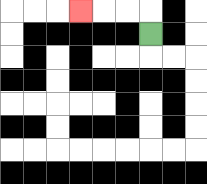{'start': '[6, 1]', 'end': '[3, 0]', 'path_directions': 'U,L,L,L', 'path_coordinates': '[[6, 1], [6, 0], [5, 0], [4, 0], [3, 0]]'}